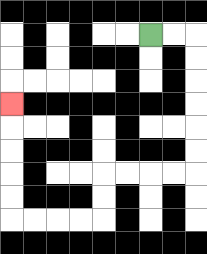{'start': '[6, 1]', 'end': '[0, 4]', 'path_directions': 'R,R,D,D,D,D,D,D,L,L,L,L,D,D,L,L,L,L,U,U,U,U,U', 'path_coordinates': '[[6, 1], [7, 1], [8, 1], [8, 2], [8, 3], [8, 4], [8, 5], [8, 6], [8, 7], [7, 7], [6, 7], [5, 7], [4, 7], [4, 8], [4, 9], [3, 9], [2, 9], [1, 9], [0, 9], [0, 8], [0, 7], [0, 6], [0, 5], [0, 4]]'}